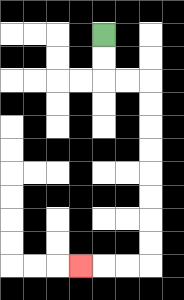{'start': '[4, 1]', 'end': '[3, 11]', 'path_directions': 'D,D,R,R,D,D,D,D,D,D,D,D,L,L,L', 'path_coordinates': '[[4, 1], [4, 2], [4, 3], [5, 3], [6, 3], [6, 4], [6, 5], [6, 6], [6, 7], [6, 8], [6, 9], [6, 10], [6, 11], [5, 11], [4, 11], [3, 11]]'}